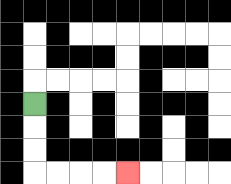{'start': '[1, 4]', 'end': '[5, 7]', 'path_directions': 'D,D,D,R,R,R,R', 'path_coordinates': '[[1, 4], [1, 5], [1, 6], [1, 7], [2, 7], [3, 7], [4, 7], [5, 7]]'}